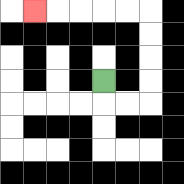{'start': '[4, 3]', 'end': '[1, 0]', 'path_directions': 'D,R,R,U,U,U,U,L,L,L,L,L', 'path_coordinates': '[[4, 3], [4, 4], [5, 4], [6, 4], [6, 3], [6, 2], [6, 1], [6, 0], [5, 0], [4, 0], [3, 0], [2, 0], [1, 0]]'}